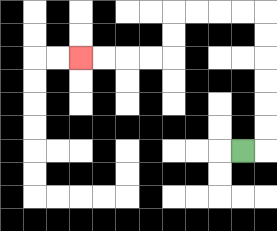{'start': '[10, 6]', 'end': '[3, 2]', 'path_directions': 'R,U,U,U,U,U,U,L,L,L,L,D,D,L,L,L,L', 'path_coordinates': '[[10, 6], [11, 6], [11, 5], [11, 4], [11, 3], [11, 2], [11, 1], [11, 0], [10, 0], [9, 0], [8, 0], [7, 0], [7, 1], [7, 2], [6, 2], [5, 2], [4, 2], [3, 2]]'}